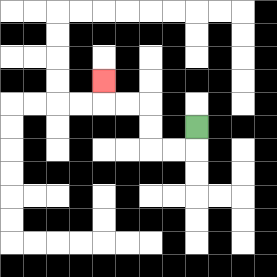{'start': '[8, 5]', 'end': '[4, 3]', 'path_directions': 'D,L,L,U,U,L,L,U', 'path_coordinates': '[[8, 5], [8, 6], [7, 6], [6, 6], [6, 5], [6, 4], [5, 4], [4, 4], [4, 3]]'}